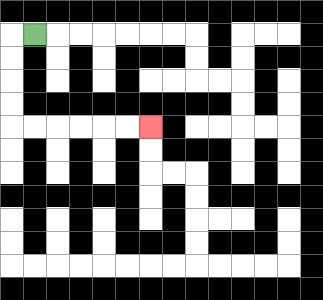{'start': '[1, 1]', 'end': '[6, 5]', 'path_directions': 'L,D,D,D,D,R,R,R,R,R,R', 'path_coordinates': '[[1, 1], [0, 1], [0, 2], [0, 3], [0, 4], [0, 5], [1, 5], [2, 5], [3, 5], [4, 5], [5, 5], [6, 5]]'}